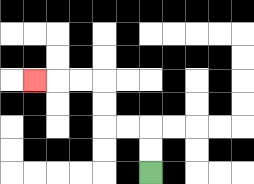{'start': '[6, 7]', 'end': '[1, 3]', 'path_directions': 'U,U,L,L,U,U,L,L,L', 'path_coordinates': '[[6, 7], [6, 6], [6, 5], [5, 5], [4, 5], [4, 4], [4, 3], [3, 3], [2, 3], [1, 3]]'}